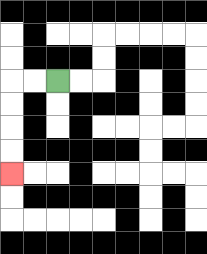{'start': '[2, 3]', 'end': '[0, 7]', 'path_directions': 'L,L,D,D,D,D', 'path_coordinates': '[[2, 3], [1, 3], [0, 3], [0, 4], [0, 5], [0, 6], [0, 7]]'}